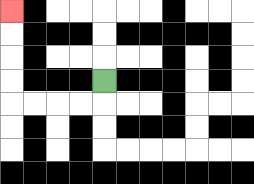{'start': '[4, 3]', 'end': '[0, 0]', 'path_directions': 'D,L,L,L,L,U,U,U,U', 'path_coordinates': '[[4, 3], [4, 4], [3, 4], [2, 4], [1, 4], [0, 4], [0, 3], [0, 2], [0, 1], [0, 0]]'}